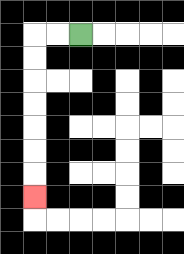{'start': '[3, 1]', 'end': '[1, 8]', 'path_directions': 'L,L,D,D,D,D,D,D,D', 'path_coordinates': '[[3, 1], [2, 1], [1, 1], [1, 2], [1, 3], [1, 4], [1, 5], [1, 6], [1, 7], [1, 8]]'}